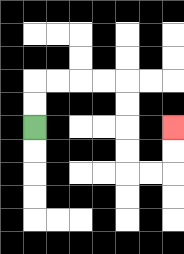{'start': '[1, 5]', 'end': '[7, 5]', 'path_directions': 'U,U,R,R,R,R,D,D,D,D,R,R,U,U', 'path_coordinates': '[[1, 5], [1, 4], [1, 3], [2, 3], [3, 3], [4, 3], [5, 3], [5, 4], [5, 5], [5, 6], [5, 7], [6, 7], [7, 7], [7, 6], [7, 5]]'}